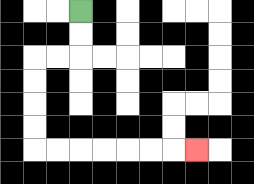{'start': '[3, 0]', 'end': '[8, 6]', 'path_directions': 'D,D,L,L,D,D,D,D,R,R,R,R,R,R,R', 'path_coordinates': '[[3, 0], [3, 1], [3, 2], [2, 2], [1, 2], [1, 3], [1, 4], [1, 5], [1, 6], [2, 6], [3, 6], [4, 6], [5, 6], [6, 6], [7, 6], [8, 6]]'}